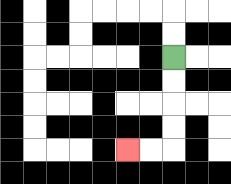{'start': '[7, 2]', 'end': '[5, 6]', 'path_directions': 'D,D,D,D,L,L', 'path_coordinates': '[[7, 2], [7, 3], [7, 4], [7, 5], [7, 6], [6, 6], [5, 6]]'}